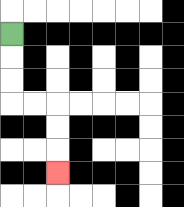{'start': '[0, 1]', 'end': '[2, 7]', 'path_directions': 'D,D,D,R,R,D,D,D', 'path_coordinates': '[[0, 1], [0, 2], [0, 3], [0, 4], [1, 4], [2, 4], [2, 5], [2, 6], [2, 7]]'}